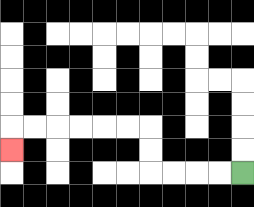{'start': '[10, 7]', 'end': '[0, 6]', 'path_directions': 'L,L,L,L,U,U,L,L,L,L,L,L,D', 'path_coordinates': '[[10, 7], [9, 7], [8, 7], [7, 7], [6, 7], [6, 6], [6, 5], [5, 5], [4, 5], [3, 5], [2, 5], [1, 5], [0, 5], [0, 6]]'}